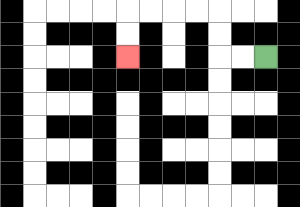{'start': '[11, 2]', 'end': '[5, 2]', 'path_directions': 'L,L,U,U,L,L,L,L,D,D', 'path_coordinates': '[[11, 2], [10, 2], [9, 2], [9, 1], [9, 0], [8, 0], [7, 0], [6, 0], [5, 0], [5, 1], [5, 2]]'}